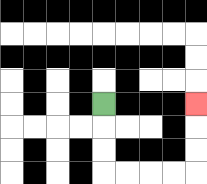{'start': '[4, 4]', 'end': '[8, 4]', 'path_directions': 'D,D,D,R,R,R,R,U,U,U', 'path_coordinates': '[[4, 4], [4, 5], [4, 6], [4, 7], [5, 7], [6, 7], [7, 7], [8, 7], [8, 6], [8, 5], [8, 4]]'}